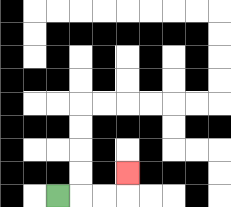{'start': '[2, 8]', 'end': '[5, 7]', 'path_directions': 'R,R,R,U', 'path_coordinates': '[[2, 8], [3, 8], [4, 8], [5, 8], [5, 7]]'}